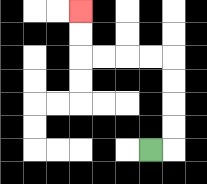{'start': '[6, 6]', 'end': '[3, 0]', 'path_directions': 'R,U,U,U,U,L,L,L,L,U,U', 'path_coordinates': '[[6, 6], [7, 6], [7, 5], [7, 4], [7, 3], [7, 2], [6, 2], [5, 2], [4, 2], [3, 2], [3, 1], [3, 0]]'}